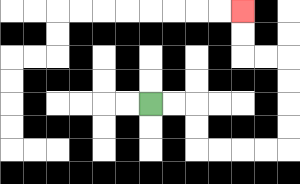{'start': '[6, 4]', 'end': '[10, 0]', 'path_directions': 'R,R,D,D,R,R,R,R,U,U,U,U,L,L,U,U', 'path_coordinates': '[[6, 4], [7, 4], [8, 4], [8, 5], [8, 6], [9, 6], [10, 6], [11, 6], [12, 6], [12, 5], [12, 4], [12, 3], [12, 2], [11, 2], [10, 2], [10, 1], [10, 0]]'}